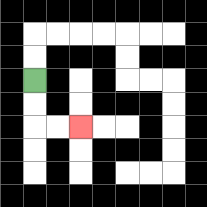{'start': '[1, 3]', 'end': '[3, 5]', 'path_directions': 'D,D,R,R', 'path_coordinates': '[[1, 3], [1, 4], [1, 5], [2, 5], [3, 5]]'}